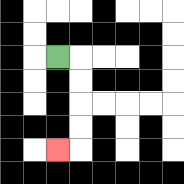{'start': '[2, 2]', 'end': '[2, 6]', 'path_directions': 'R,D,D,D,D,L', 'path_coordinates': '[[2, 2], [3, 2], [3, 3], [3, 4], [3, 5], [3, 6], [2, 6]]'}